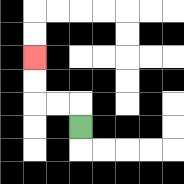{'start': '[3, 5]', 'end': '[1, 2]', 'path_directions': 'U,L,L,U,U', 'path_coordinates': '[[3, 5], [3, 4], [2, 4], [1, 4], [1, 3], [1, 2]]'}